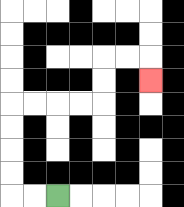{'start': '[2, 8]', 'end': '[6, 3]', 'path_directions': 'L,L,U,U,U,U,R,R,R,R,U,U,R,R,D', 'path_coordinates': '[[2, 8], [1, 8], [0, 8], [0, 7], [0, 6], [0, 5], [0, 4], [1, 4], [2, 4], [3, 4], [4, 4], [4, 3], [4, 2], [5, 2], [6, 2], [6, 3]]'}